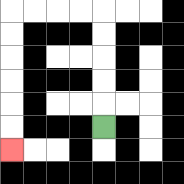{'start': '[4, 5]', 'end': '[0, 6]', 'path_directions': 'U,U,U,U,U,L,L,L,L,D,D,D,D,D,D', 'path_coordinates': '[[4, 5], [4, 4], [4, 3], [4, 2], [4, 1], [4, 0], [3, 0], [2, 0], [1, 0], [0, 0], [0, 1], [0, 2], [0, 3], [0, 4], [0, 5], [0, 6]]'}